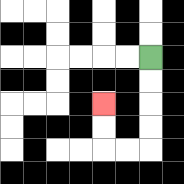{'start': '[6, 2]', 'end': '[4, 4]', 'path_directions': 'D,D,D,D,L,L,U,U', 'path_coordinates': '[[6, 2], [6, 3], [6, 4], [6, 5], [6, 6], [5, 6], [4, 6], [4, 5], [4, 4]]'}